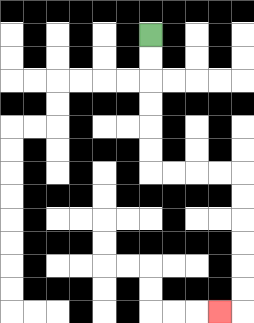{'start': '[6, 1]', 'end': '[9, 13]', 'path_directions': 'D,D,D,D,D,D,R,R,R,R,D,D,D,D,D,D,L', 'path_coordinates': '[[6, 1], [6, 2], [6, 3], [6, 4], [6, 5], [6, 6], [6, 7], [7, 7], [8, 7], [9, 7], [10, 7], [10, 8], [10, 9], [10, 10], [10, 11], [10, 12], [10, 13], [9, 13]]'}